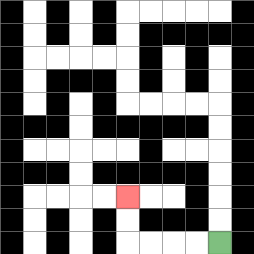{'start': '[9, 10]', 'end': '[5, 8]', 'path_directions': 'L,L,L,L,U,U', 'path_coordinates': '[[9, 10], [8, 10], [7, 10], [6, 10], [5, 10], [5, 9], [5, 8]]'}